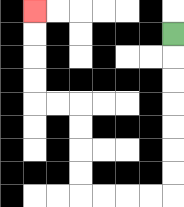{'start': '[7, 1]', 'end': '[1, 0]', 'path_directions': 'D,D,D,D,D,D,D,L,L,L,L,U,U,U,U,L,L,U,U,U,U', 'path_coordinates': '[[7, 1], [7, 2], [7, 3], [7, 4], [7, 5], [7, 6], [7, 7], [7, 8], [6, 8], [5, 8], [4, 8], [3, 8], [3, 7], [3, 6], [3, 5], [3, 4], [2, 4], [1, 4], [1, 3], [1, 2], [1, 1], [1, 0]]'}